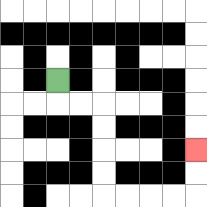{'start': '[2, 3]', 'end': '[8, 6]', 'path_directions': 'D,R,R,D,D,D,D,R,R,R,R,U,U', 'path_coordinates': '[[2, 3], [2, 4], [3, 4], [4, 4], [4, 5], [4, 6], [4, 7], [4, 8], [5, 8], [6, 8], [7, 8], [8, 8], [8, 7], [8, 6]]'}